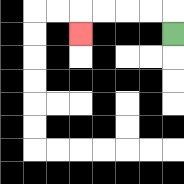{'start': '[7, 1]', 'end': '[3, 1]', 'path_directions': 'U,L,L,L,L,D', 'path_coordinates': '[[7, 1], [7, 0], [6, 0], [5, 0], [4, 0], [3, 0], [3, 1]]'}